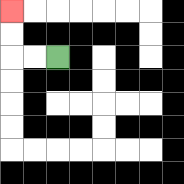{'start': '[2, 2]', 'end': '[0, 0]', 'path_directions': 'L,L,U,U', 'path_coordinates': '[[2, 2], [1, 2], [0, 2], [0, 1], [0, 0]]'}